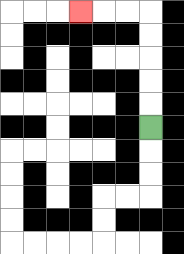{'start': '[6, 5]', 'end': '[3, 0]', 'path_directions': 'U,U,U,U,U,L,L,L', 'path_coordinates': '[[6, 5], [6, 4], [6, 3], [6, 2], [6, 1], [6, 0], [5, 0], [4, 0], [3, 0]]'}